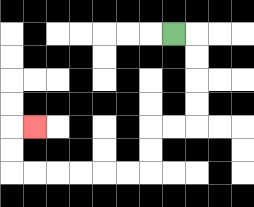{'start': '[7, 1]', 'end': '[1, 5]', 'path_directions': 'R,D,D,D,D,L,L,D,D,L,L,L,L,L,L,U,U,R', 'path_coordinates': '[[7, 1], [8, 1], [8, 2], [8, 3], [8, 4], [8, 5], [7, 5], [6, 5], [6, 6], [6, 7], [5, 7], [4, 7], [3, 7], [2, 7], [1, 7], [0, 7], [0, 6], [0, 5], [1, 5]]'}